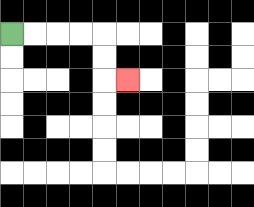{'start': '[0, 1]', 'end': '[5, 3]', 'path_directions': 'R,R,R,R,D,D,R', 'path_coordinates': '[[0, 1], [1, 1], [2, 1], [3, 1], [4, 1], [4, 2], [4, 3], [5, 3]]'}